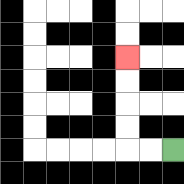{'start': '[7, 6]', 'end': '[5, 2]', 'path_directions': 'L,L,U,U,U,U', 'path_coordinates': '[[7, 6], [6, 6], [5, 6], [5, 5], [5, 4], [5, 3], [5, 2]]'}